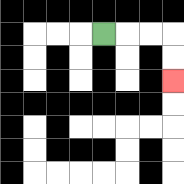{'start': '[4, 1]', 'end': '[7, 3]', 'path_directions': 'R,R,R,D,D', 'path_coordinates': '[[4, 1], [5, 1], [6, 1], [7, 1], [7, 2], [7, 3]]'}